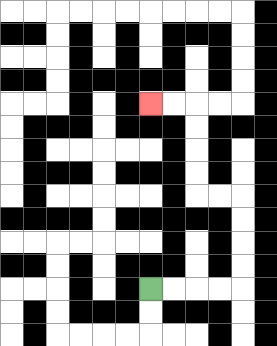{'start': '[6, 12]', 'end': '[6, 4]', 'path_directions': 'R,R,R,R,U,U,U,U,L,L,U,U,U,U,L,L', 'path_coordinates': '[[6, 12], [7, 12], [8, 12], [9, 12], [10, 12], [10, 11], [10, 10], [10, 9], [10, 8], [9, 8], [8, 8], [8, 7], [8, 6], [8, 5], [8, 4], [7, 4], [6, 4]]'}